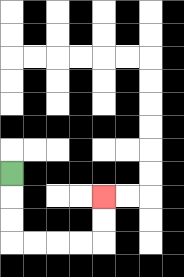{'start': '[0, 7]', 'end': '[4, 8]', 'path_directions': 'D,D,D,R,R,R,R,U,U', 'path_coordinates': '[[0, 7], [0, 8], [0, 9], [0, 10], [1, 10], [2, 10], [3, 10], [4, 10], [4, 9], [4, 8]]'}